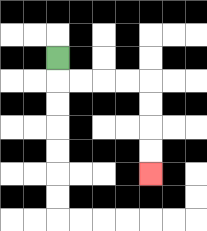{'start': '[2, 2]', 'end': '[6, 7]', 'path_directions': 'D,R,R,R,R,D,D,D,D', 'path_coordinates': '[[2, 2], [2, 3], [3, 3], [4, 3], [5, 3], [6, 3], [6, 4], [6, 5], [6, 6], [6, 7]]'}